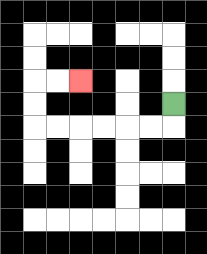{'start': '[7, 4]', 'end': '[3, 3]', 'path_directions': 'D,L,L,L,L,L,L,U,U,R,R', 'path_coordinates': '[[7, 4], [7, 5], [6, 5], [5, 5], [4, 5], [3, 5], [2, 5], [1, 5], [1, 4], [1, 3], [2, 3], [3, 3]]'}